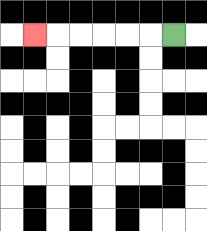{'start': '[7, 1]', 'end': '[1, 1]', 'path_directions': 'L,L,L,L,L,L', 'path_coordinates': '[[7, 1], [6, 1], [5, 1], [4, 1], [3, 1], [2, 1], [1, 1]]'}